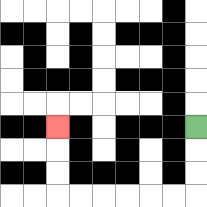{'start': '[8, 5]', 'end': '[2, 5]', 'path_directions': 'D,D,D,L,L,L,L,L,L,U,U,U', 'path_coordinates': '[[8, 5], [8, 6], [8, 7], [8, 8], [7, 8], [6, 8], [5, 8], [4, 8], [3, 8], [2, 8], [2, 7], [2, 6], [2, 5]]'}